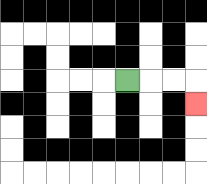{'start': '[5, 3]', 'end': '[8, 4]', 'path_directions': 'R,R,R,D', 'path_coordinates': '[[5, 3], [6, 3], [7, 3], [8, 3], [8, 4]]'}